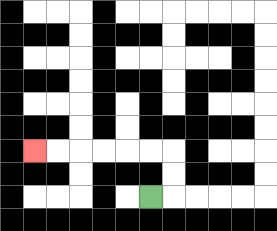{'start': '[6, 8]', 'end': '[1, 6]', 'path_directions': 'R,U,U,L,L,L,L,L,L', 'path_coordinates': '[[6, 8], [7, 8], [7, 7], [7, 6], [6, 6], [5, 6], [4, 6], [3, 6], [2, 6], [1, 6]]'}